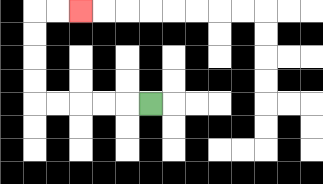{'start': '[6, 4]', 'end': '[3, 0]', 'path_directions': 'L,L,L,L,L,U,U,U,U,R,R', 'path_coordinates': '[[6, 4], [5, 4], [4, 4], [3, 4], [2, 4], [1, 4], [1, 3], [1, 2], [1, 1], [1, 0], [2, 0], [3, 0]]'}